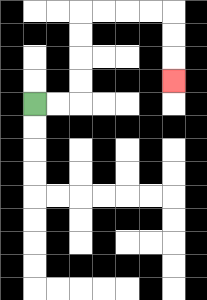{'start': '[1, 4]', 'end': '[7, 3]', 'path_directions': 'R,R,U,U,U,U,R,R,R,R,D,D,D', 'path_coordinates': '[[1, 4], [2, 4], [3, 4], [3, 3], [3, 2], [3, 1], [3, 0], [4, 0], [5, 0], [6, 0], [7, 0], [7, 1], [7, 2], [7, 3]]'}